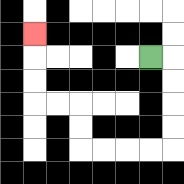{'start': '[6, 2]', 'end': '[1, 1]', 'path_directions': 'R,D,D,D,D,L,L,L,L,U,U,L,L,U,U,U', 'path_coordinates': '[[6, 2], [7, 2], [7, 3], [7, 4], [7, 5], [7, 6], [6, 6], [5, 6], [4, 6], [3, 6], [3, 5], [3, 4], [2, 4], [1, 4], [1, 3], [1, 2], [1, 1]]'}